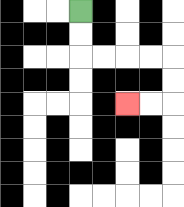{'start': '[3, 0]', 'end': '[5, 4]', 'path_directions': 'D,D,R,R,R,R,D,D,L,L', 'path_coordinates': '[[3, 0], [3, 1], [3, 2], [4, 2], [5, 2], [6, 2], [7, 2], [7, 3], [7, 4], [6, 4], [5, 4]]'}